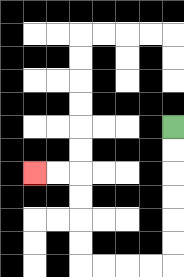{'start': '[7, 5]', 'end': '[1, 7]', 'path_directions': 'D,D,D,D,D,D,L,L,L,L,U,U,U,U,L,L', 'path_coordinates': '[[7, 5], [7, 6], [7, 7], [7, 8], [7, 9], [7, 10], [7, 11], [6, 11], [5, 11], [4, 11], [3, 11], [3, 10], [3, 9], [3, 8], [3, 7], [2, 7], [1, 7]]'}